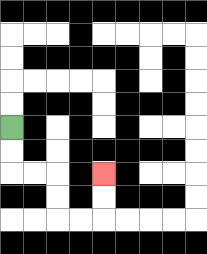{'start': '[0, 5]', 'end': '[4, 7]', 'path_directions': 'D,D,R,R,D,D,R,R,U,U', 'path_coordinates': '[[0, 5], [0, 6], [0, 7], [1, 7], [2, 7], [2, 8], [2, 9], [3, 9], [4, 9], [4, 8], [4, 7]]'}